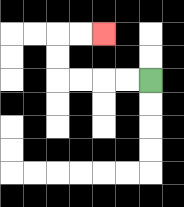{'start': '[6, 3]', 'end': '[4, 1]', 'path_directions': 'L,L,L,L,U,U,R,R', 'path_coordinates': '[[6, 3], [5, 3], [4, 3], [3, 3], [2, 3], [2, 2], [2, 1], [3, 1], [4, 1]]'}